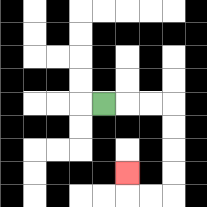{'start': '[4, 4]', 'end': '[5, 7]', 'path_directions': 'R,R,R,D,D,D,D,L,L,U', 'path_coordinates': '[[4, 4], [5, 4], [6, 4], [7, 4], [7, 5], [7, 6], [7, 7], [7, 8], [6, 8], [5, 8], [5, 7]]'}